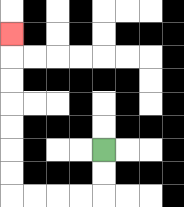{'start': '[4, 6]', 'end': '[0, 1]', 'path_directions': 'D,D,L,L,L,L,U,U,U,U,U,U,U', 'path_coordinates': '[[4, 6], [4, 7], [4, 8], [3, 8], [2, 8], [1, 8], [0, 8], [0, 7], [0, 6], [0, 5], [0, 4], [0, 3], [0, 2], [0, 1]]'}